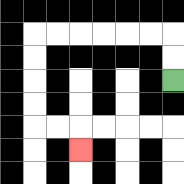{'start': '[7, 3]', 'end': '[3, 6]', 'path_directions': 'U,U,L,L,L,L,L,L,D,D,D,D,R,R,D', 'path_coordinates': '[[7, 3], [7, 2], [7, 1], [6, 1], [5, 1], [4, 1], [3, 1], [2, 1], [1, 1], [1, 2], [1, 3], [1, 4], [1, 5], [2, 5], [3, 5], [3, 6]]'}